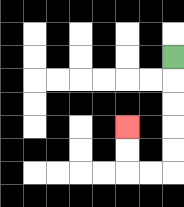{'start': '[7, 2]', 'end': '[5, 5]', 'path_directions': 'D,D,D,D,D,L,L,U,U', 'path_coordinates': '[[7, 2], [7, 3], [7, 4], [7, 5], [7, 6], [7, 7], [6, 7], [5, 7], [5, 6], [5, 5]]'}